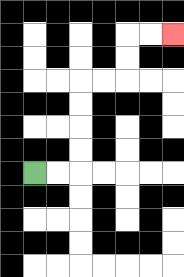{'start': '[1, 7]', 'end': '[7, 1]', 'path_directions': 'R,R,U,U,U,U,R,R,U,U,R,R', 'path_coordinates': '[[1, 7], [2, 7], [3, 7], [3, 6], [3, 5], [3, 4], [3, 3], [4, 3], [5, 3], [5, 2], [5, 1], [6, 1], [7, 1]]'}